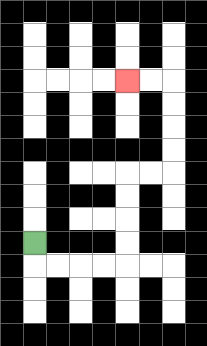{'start': '[1, 10]', 'end': '[5, 3]', 'path_directions': 'D,R,R,R,R,U,U,U,U,R,R,U,U,U,U,L,L', 'path_coordinates': '[[1, 10], [1, 11], [2, 11], [3, 11], [4, 11], [5, 11], [5, 10], [5, 9], [5, 8], [5, 7], [6, 7], [7, 7], [7, 6], [7, 5], [7, 4], [7, 3], [6, 3], [5, 3]]'}